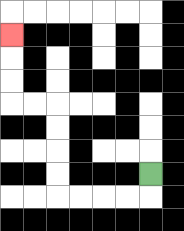{'start': '[6, 7]', 'end': '[0, 1]', 'path_directions': 'D,L,L,L,L,U,U,U,U,L,L,U,U,U', 'path_coordinates': '[[6, 7], [6, 8], [5, 8], [4, 8], [3, 8], [2, 8], [2, 7], [2, 6], [2, 5], [2, 4], [1, 4], [0, 4], [0, 3], [0, 2], [0, 1]]'}